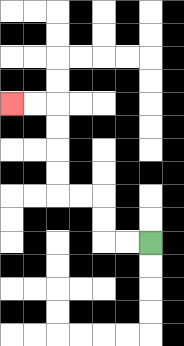{'start': '[6, 10]', 'end': '[0, 4]', 'path_directions': 'L,L,U,U,L,L,U,U,U,U,L,L', 'path_coordinates': '[[6, 10], [5, 10], [4, 10], [4, 9], [4, 8], [3, 8], [2, 8], [2, 7], [2, 6], [2, 5], [2, 4], [1, 4], [0, 4]]'}